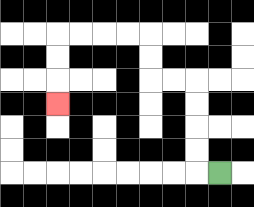{'start': '[9, 7]', 'end': '[2, 4]', 'path_directions': 'L,U,U,U,U,L,L,U,U,L,L,L,L,D,D,D', 'path_coordinates': '[[9, 7], [8, 7], [8, 6], [8, 5], [8, 4], [8, 3], [7, 3], [6, 3], [6, 2], [6, 1], [5, 1], [4, 1], [3, 1], [2, 1], [2, 2], [2, 3], [2, 4]]'}